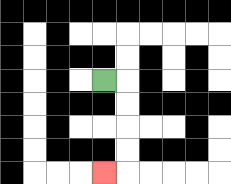{'start': '[4, 3]', 'end': '[4, 7]', 'path_directions': 'R,D,D,D,D,L', 'path_coordinates': '[[4, 3], [5, 3], [5, 4], [5, 5], [5, 6], [5, 7], [4, 7]]'}